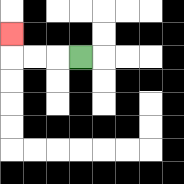{'start': '[3, 2]', 'end': '[0, 1]', 'path_directions': 'L,L,L,U', 'path_coordinates': '[[3, 2], [2, 2], [1, 2], [0, 2], [0, 1]]'}